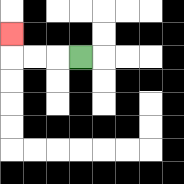{'start': '[3, 2]', 'end': '[0, 1]', 'path_directions': 'L,L,L,U', 'path_coordinates': '[[3, 2], [2, 2], [1, 2], [0, 2], [0, 1]]'}